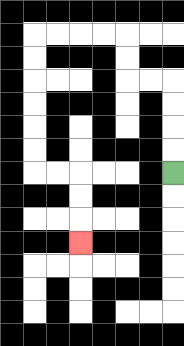{'start': '[7, 7]', 'end': '[3, 10]', 'path_directions': 'U,U,U,U,L,L,U,U,L,L,L,L,D,D,D,D,D,D,R,R,D,D,D', 'path_coordinates': '[[7, 7], [7, 6], [7, 5], [7, 4], [7, 3], [6, 3], [5, 3], [5, 2], [5, 1], [4, 1], [3, 1], [2, 1], [1, 1], [1, 2], [1, 3], [1, 4], [1, 5], [1, 6], [1, 7], [2, 7], [3, 7], [3, 8], [3, 9], [3, 10]]'}